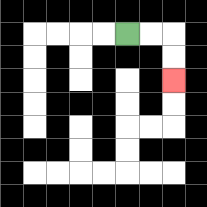{'start': '[5, 1]', 'end': '[7, 3]', 'path_directions': 'R,R,D,D', 'path_coordinates': '[[5, 1], [6, 1], [7, 1], [7, 2], [7, 3]]'}